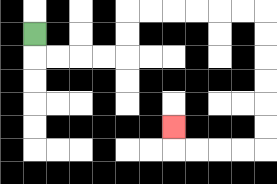{'start': '[1, 1]', 'end': '[7, 5]', 'path_directions': 'D,R,R,R,R,U,U,R,R,R,R,R,R,D,D,D,D,D,D,L,L,L,L,U', 'path_coordinates': '[[1, 1], [1, 2], [2, 2], [3, 2], [4, 2], [5, 2], [5, 1], [5, 0], [6, 0], [7, 0], [8, 0], [9, 0], [10, 0], [11, 0], [11, 1], [11, 2], [11, 3], [11, 4], [11, 5], [11, 6], [10, 6], [9, 6], [8, 6], [7, 6], [7, 5]]'}